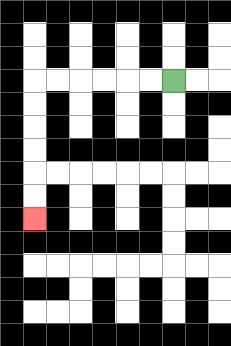{'start': '[7, 3]', 'end': '[1, 9]', 'path_directions': 'L,L,L,L,L,L,D,D,D,D,D,D', 'path_coordinates': '[[7, 3], [6, 3], [5, 3], [4, 3], [3, 3], [2, 3], [1, 3], [1, 4], [1, 5], [1, 6], [1, 7], [1, 8], [1, 9]]'}